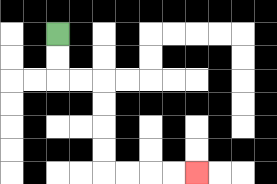{'start': '[2, 1]', 'end': '[8, 7]', 'path_directions': 'D,D,R,R,D,D,D,D,R,R,R,R', 'path_coordinates': '[[2, 1], [2, 2], [2, 3], [3, 3], [4, 3], [4, 4], [4, 5], [4, 6], [4, 7], [5, 7], [6, 7], [7, 7], [8, 7]]'}